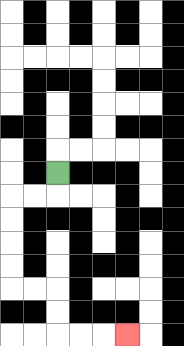{'start': '[2, 7]', 'end': '[5, 14]', 'path_directions': 'D,L,L,D,D,D,D,R,R,D,D,R,R,R', 'path_coordinates': '[[2, 7], [2, 8], [1, 8], [0, 8], [0, 9], [0, 10], [0, 11], [0, 12], [1, 12], [2, 12], [2, 13], [2, 14], [3, 14], [4, 14], [5, 14]]'}